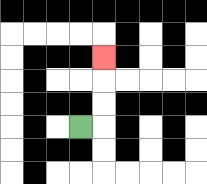{'start': '[3, 5]', 'end': '[4, 2]', 'path_directions': 'R,U,U,U', 'path_coordinates': '[[3, 5], [4, 5], [4, 4], [4, 3], [4, 2]]'}